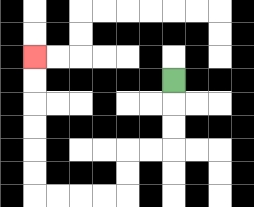{'start': '[7, 3]', 'end': '[1, 2]', 'path_directions': 'D,D,D,L,L,D,D,L,L,L,L,U,U,U,U,U,U', 'path_coordinates': '[[7, 3], [7, 4], [7, 5], [7, 6], [6, 6], [5, 6], [5, 7], [5, 8], [4, 8], [3, 8], [2, 8], [1, 8], [1, 7], [1, 6], [1, 5], [1, 4], [1, 3], [1, 2]]'}